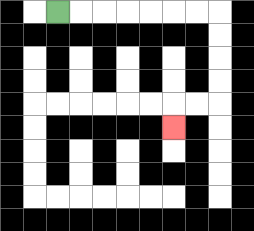{'start': '[2, 0]', 'end': '[7, 5]', 'path_directions': 'R,R,R,R,R,R,R,D,D,D,D,L,L,D', 'path_coordinates': '[[2, 0], [3, 0], [4, 0], [5, 0], [6, 0], [7, 0], [8, 0], [9, 0], [9, 1], [9, 2], [9, 3], [9, 4], [8, 4], [7, 4], [7, 5]]'}